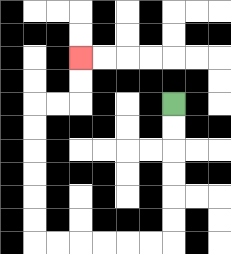{'start': '[7, 4]', 'end': '[3, 2]', 'path_directions': 'D,D,D,D,D,D,L,L,L,L,L,L,U,U,U,U,U,U,R,R,U,U', 'path_coordinates': '[[7, 4], [7, 5], [7, 6], [7, 7], [7, 8], [7, 9], [7, 10], [6, 10], [5, 10], [4, 10], [3, 10], [2, 10], [1, 10], [1, 9], [1, 8], [1, 7], [1, 6], [1, 5], [1, 4], [2, 4], [3, 4], [3, 3], [3, 2]]'}